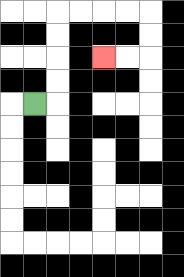{'start': '[1, 4]', 'end': '[4, 2]', 'path_directions': 'R,U,U,U,U,R,R,R,R,D,D,L,L', 'path_coordinates': '[[1, 4], [2, 4], [2, 3], [2, 2], [2, 1], [2, 0], [3, 0], [4, 0], [5, 0], [6, 0], [6, 1], [6, 2], [5, 2], [4, 2]]'}